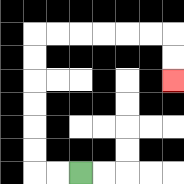{'start': '[3, 7]', 'end': '[7, 3]', 'path_directions': 'L,L,U,U,U,U,U,U,R,R,R,R,R,R,D,D', 'path_coordinates': '[[3, 7], [2, 7], [1, 7], [1, 6], [1, 5], [1, 4], [1, 3], [1, 2], [1, 1], [2, 1], [3, 1], [4, 1], [5, 1], [6, 1], [7, 1], [7, 2], [7, 3]]'}